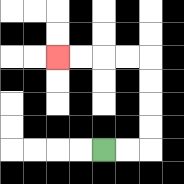{'start': '[4, 6]', 'end': '[2, 2]', 'path_directions': 'R,R,U,U,U,U,L,L,L,L', 'path_coordinates': '[[4, 6], [5, 6], [6, 6], [6, 5], [6, 4], [6, 3], [6, 2], [5, 2], [4, 2], [3, 2], [2, 2]]'}